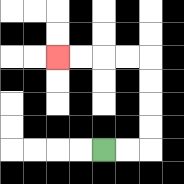{'start': '[4, 6]', 'end': '[2, 2]', 'path_directions': 'R,R,U,U,U,U,L,L,L,L', 'path_coordinates': '[[4, 6], [5, 6], [6, 6], [6, 5], [6, 4], [6, 3], [6, 2], [5, 2], [4, 2], [3, 2], [2, 2]]'}